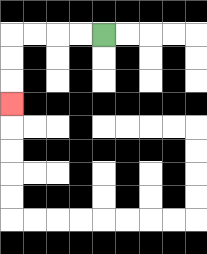{'start': '[4, 1]', 'end': '[0, 4]', 'path_directions': 'L,L,L,L,D,D,D', 'path_coordinates': '[[4, 1], [3, 1], [2, 1], [1, 1], [0, 1], [0, 2], [0, 3], [0, 4]]'}